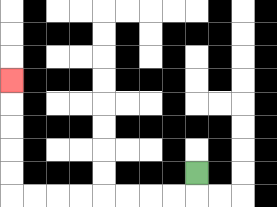{'start': '[8, 7]', 'end': '[0, 3]', 'path_directions': 'D,L,L,L,L,L,L,L,L,U,U,U,U,U', 'path_coordinates': '[[8, 7], [8, 8], [7, 8], [6, 8], [5, 8], [4, 8], [3, 8], [2, 8], [1, 8], [0, 8], [0, 7], [0, 6], [0, 5], [0, 4], [0, 3]]'}